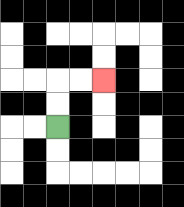{'start': '[2, 5]', 'end': '[4, 3]', 'path_directions': 'U,U,R,R', 'path_coordinates': '[[2, 5], [2, 4], [2, 3], [3, 3], [4, 3]]'}